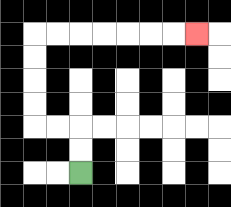{'start': '[3, 7]', 'end': '[8, 1]', 'path_directions': 'U,U,L,L,U,U,U,U,R,R,R,R,R,R,R', 'path_coordinates': '[[3, 7], [3, 6], [3, 5], [2, 5], [1, 5], [1, 4], [1, 3], [1, 2], [1, 1], [2, 1], [3, 1], [4, 1], [5, 1], [6, 1], [7, 1], [8, 1]]'}